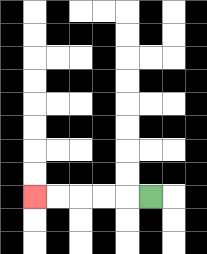{'start': '[6, 8]', 'end': '[1, 8]', 'path_directions': 'L,L,L,L,L', 'path_coordinates': '[[6, 8], [5, 8], [4, 8], [3, 8], [2, 8], [1, 8]]'}